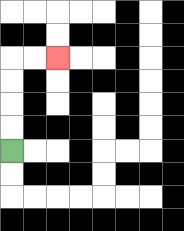{'start': '[0, 6]', 'end': '[2, 2]', 'path_directions': 'U,U,U,U,R,R', 'path_coordinates': '[[0, 6], [0, 5], [0, 4], [0, 3], [0, 2], [1, 2], [2, 2]]'}